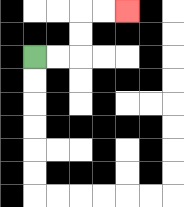{'start': '[1, 2]', 'end': '[5, 0]', 'path_directions': 'R,R,U,U,R,R', 'path_coordinates': '[[1, 2], [2, 2], [3, 2], [3, 1], [3, 0], [4, 0], [5, 0]]'}